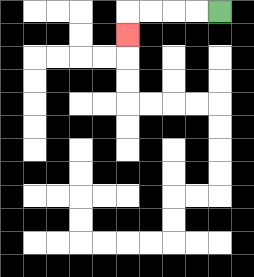{'start': '[9, 0]', 'end': '[5, 1]', 'path_directions': 'L,L,L,L,D', 'path_coordinates': '[[9, 0], [8, 0], [7, 0], [6, 0], [5, 0], [5, 1]]'}